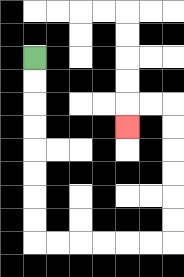{'start': '[1, 2]', 'end': '[5, 5]', 'path_directions': 'D,D,D,D,D,D,D,D,R,R,R,R,R,R,U,U,U,U,U,U,L,L,D', 'path_coordinates': '[[1, 2], [1, 3], [1, 4], [1, 5], [1, 6], [1, 7], [1, 8], [1, 9], [1, 10], [2, 10], [3, 10], [4, 10], [5, 10], [6, 10], [7, 10], [7, 9], [7, 8], [7, 7], [7, 6], [7, 5], [7, 4], [6, 4], [5, 4], [5, 5]]'}